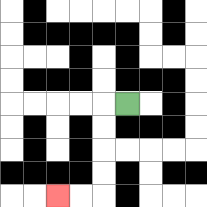{'start': '[5, 4]', 'end': '[2, 8]', 'path_directions': 'L,D,D,D,D,L,L', 'path_coordinates': '[[5, 4], [4, 4], [4, 5], [4, 6], [4, 7], [4, 8], [3, 8], [2, 8]]'}